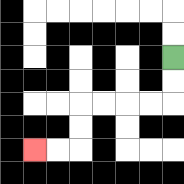{'start': '[7, 2]', 'end': '[1, 6]', 'path_directions': 'D,D,L,L,L,L,D,D,L,L', 'path_coordinates': '[[7, 2], [7, 3], [7, 4], [6, 4], [5, 4], [4, 4], [3, 4], [3, 5], [3, 6], [2, 6], [1, 6]]'}